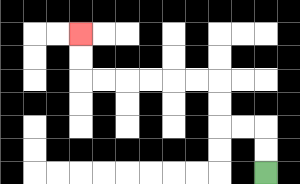{'start': '[11, 7]', 'end': '[3, 1]', 'path_directions': 'U,U,L,L,U,U,L,L,L,L,L,L,U,U', 'path_coordinates': '[[11, 7], [11, 6], [11, 5], [10, 5], [9, 5], [9, 4], [9, 3], [8, 3], [7, 3], [6, 3], [5, 3], [4, 3], [3, 3], [3, 2], [3, 1]]'}